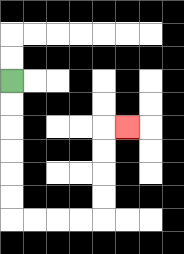{'start': '[0, 3]', 'end': '[5, 5]', 'path_directions': 'D,D,D,D,D,D,R,R,R,R,U,U,U,U,R', 'path_coordinates': '[[0, 3], [0, 4], [0, 5], [0, 6], [0, 7], [0, 8], [0, 9], [1, 9], [2, 9], [3, 9], [4, 9], [4, 8], [4, 7], [4, 6], [4, 5], [5, 5]]'}